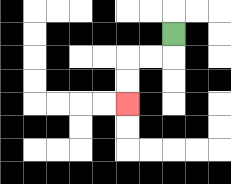{'start': '[7, 1]', 'end': '[5, 4]', 'path_directions': 'D,L,L,D,D', 'path_coordinates': '[[7, 1], [7, 2], [6, 2], [5, 2], [5, 3], [5, 4]]'}